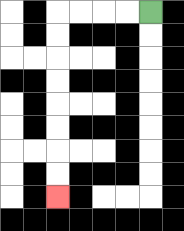{'start': '[6, 0]', 'end': '[2, 8]', 'path_directions': 'L,L,L,L,D,D,D,D,D,D,D,D', 'path_coordinates': '[[6, 0], [5, 0], [4, 0], [3, 0], [2, 0], [2, 1], [2, 2], [2, 3], [2, 4], [2, 5], [2, 6], [2, 7], [2, 8]]'}